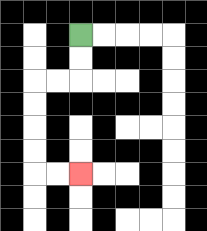{'start': '[3, 1]', 'end': '[3, 7]', 'path_directions': 'D,D,L,L,D,D,D,D,R,R', 'path_coordinates': '[[3, 1], [3, 2], [3, 3], [2, 3], [1, 3], [1, 4], [1, 5], [1, 6], [1, 7], [2, 7], [3, 7]]'}